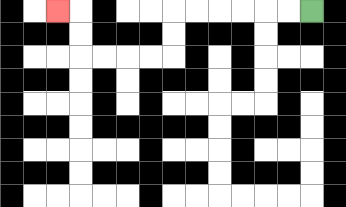{'start': '[13, 0]', 'end': '[2, 0]', 'path_directions': 'L,L,L,L,L,L,D,D,L,L,L,L,U,U,L', 'path_coordinates': '[[13, 0], [12, 0], [11, 0], [10, 0], [9, 0], [8, 0], [7, 0], [7, 1], [7, 2], [6, 2], [5, 2], [4, 2], [3, 2], [3, 1], [3, 0], [2, 0]]'}